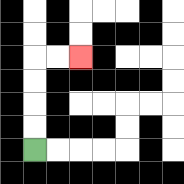{'start': '[1, 6]', 'end': '[3, 2]', 'path_directions': 'U,U,U,U,R,R', 'path_coordinates': '[[1, 6], [1, 5], [1, 4], [1, 3], [1, 2], [2, 2], [3, 2]]'}